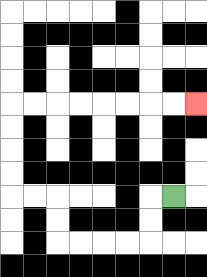{'start': '[7, 8]', 'end': '[8, 4]', 'path_directions': 'L,D,D,L,L,L,L,U,U,L,L,U,U,U,U,R,R,R,R,R,R,R,R', 'path_coordinates': '[[7, 8], [6, 8], [6, 9], [6, 10], [5, 10], [4, 10], [3, 10], [2, 10], [2, 9], [2, 8], [1, 8], [0, 8], [0, 7], [0, 6], [0, 5], [0, 4], [1, 4], [2, 4], [3, 4], [4, 4], [5, 4], [6, 4], [7, 4], [8, 4]]'}